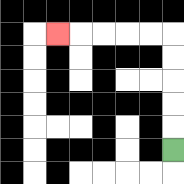{'start': '[7, 6]', 'end': '[2, 1]', 'path_directions': 'U,U,U,U,U,L,L,L,L,L', 'path_coordinates': '[[7, 6], [7, 5], [7, 4], [7, 3], [7, 2], [7, 1], [6, 1], [5, 1], [4, 1], [3, 1], [2, 1]]'}